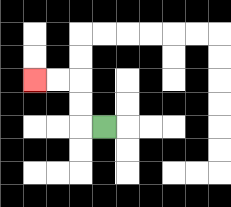{'start': '[4, 5]', 'end': '[1, 3]', 'path_directions': 'L,U,U,L,L', 'path_coordinates': '[[4, 5], [3, 5], [3, 4], [3, 3], [2, 3], [1, 3]]'}